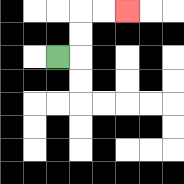{'start': '[2, 2]', 'end': '[5, 0]', 'path_directions': 'R,U,U,R,R', 'path_coordinates': '[[2, 2], [3, 2], [3, 1], [3, 0], [4, 0], [5, 0]]'}